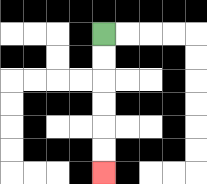{'start': '[4, 1]', 'end': '[4, 7]', 'path_directions': 'D,D,D,D,D,D', 'path_coordinates': '[[4, 1], [4, 2], [4, 3], [4, 4], [4, 5], [4, 6], [4, 7]]'}